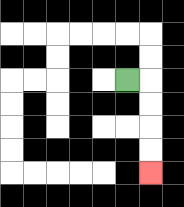{'start': '[5, 3]', 'end': '[6, 7]', 'path_directions': 'R,D,D,D,D', 'path_coordinates': '[[5, 3], [6, 3], [6, 4], [6, 5], [6, 6], [6, 7]]'}